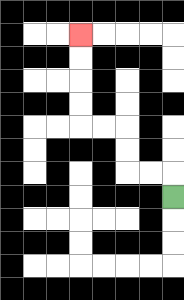{'start': '[7, 8]', 'end': '[3, 1]', 'path_directions': 'U,L,L,U,U,L,L,U,U,U,U', 'path_coordinates': '[[7, 8], [7, 7], [6, 7], [5, 7], [5, 6], [5, 5], [4, 5], [3, 5], [3, 4], [3, 3], [3, 2], [3, 1]]'}